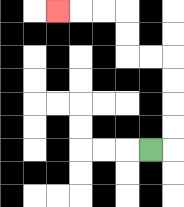{'start': '[6, 6]', 'end': '[2, 0]', 'path_directions': 'R,U,U,U,U,L,L,U,U,L,L,L', 'path_coordinates': '[[6, 6], [7, 6], [7, 5], [7, 4], [7, 3], [7, 2], [6, 2], [5, 2], [5, 1], [5, 0], [4, 0], [3, 0], [2, 0]]'}